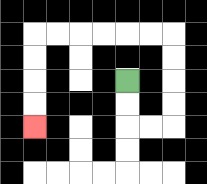{'start': '[5, 3]', 'end': '[1, 5]', 'path_directions': 'D,D,R,R,U,U,U,U,L,L,L,L,L,L,D,D,D,D', 'path_coordinates': '[[5, 3], [5, 4], [5, 5], [6, 5], [7, 5], [7, 4], [7, 3], [7, 2], [7, 1], [6, 1], [5, 1], [4, 1], [3, 1], [2, 1], [1, 1], [1, 2], [1, 3], [1, 4], [1, 5]]'}